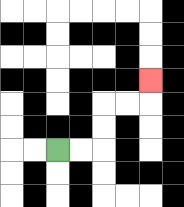{'start': '[2, 6]', 'end': '[6, 3]', 'path_directions': 'R,R,U,U,R,R,U', 'path_coordinates': '[[2, 6], [3, 6], [4, 6], [4, 5], [4, 4], [5, 4], [6, 4], [6, 3]]'}